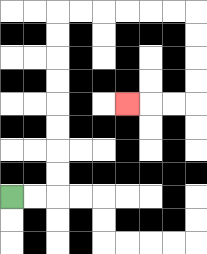{'start': '[0, 8]', 'end': '[5, 4]', 'path_directions': 'R,R,U,U,U,U,U,U,U,U,R,R,R,R,R,R,D,D,D,D,L,L,L', 'path_coordinates': '[[0, 8], [1, 8], [2, 8], [2, 7], [2, 6], [2, 5], [2, 4], [2, 3], [2, 2], [2, 1], [2, 0], [3, 0], [4, 0], [5, 0], [6, 0], [7, 0], [8, 0], [8, 1], [8, 2], [8, 3], [8, 4], [7, 4], [6, 4], [5, 4]]'}